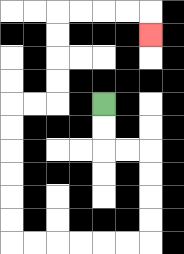{'start': '[4, 4]', 'end': '[6, 1]', 'path_directions': 'D,D,R,R,D,D,D,D,L,L,L,L,L,L,U,U,U,U,U,U,R,R,U,U,U,U,R,R,R,R,D', 'path_coordinates': '[[4, 4], [4, 5], [4, 6], [5, 6], [6, 6], [6, 7], [6, 8], [6, 9], [6, 10], [5, 10], [4, 10], [3, 10], [2, 10], [1, 10], [0, 10], [0, 9], [0, 8], [0, 7], [0, 6], [0, 5], [0, 4], [1, 4], [2, 4], [2, 3], [2, 2], [2, 1], [2, 0], [3, 0], [4, 0], [5, 0], [6, 0], [6, 1]]'}